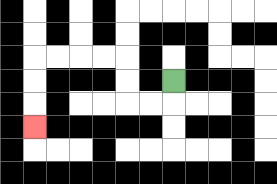{'start': '[7, 3]', 'end': '[1, 5]', 'path_directions': 'D,L,L,U,U,L,L,L,L,D,D,D', 'path_coordinates': '[[7, 3], [7, 4], [6, 4], [5, 4], [5, 3], [5, 2], [4, 2], [3, 2], [2, 2], [1, 2], [1, 3], [1, 4], [1, 5]]'}